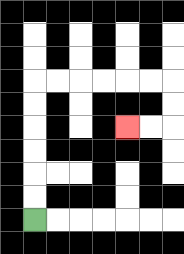{'start': '[1, 9]', 'end': '[5, 5]', 'path_directions': 'U,U,U,U,U,U,R,R,R,R,R,R,D,D,L,L', 'path_coordinates': '[[1, 9], [1, 8], [1, 7], [1, 6], [1, 5], [1, 4], [1, 3], [2, 3], [3, 3], [4, 3], [5, 3], [6, 3], [7, 3], [7, 4], [7, 5], [6, 5], [5, 5]]'}